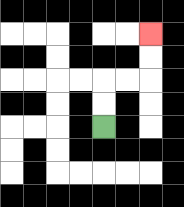{'start': '[4, 5]', 'end': '[6, 1]', 'path_directions': 'U,U,R,R,U,U', 'path_coordinates': '[[4, 5], [4, 4], [4, 3], [5, 3], [6, 3], [6, 2], [6, 1]]'}